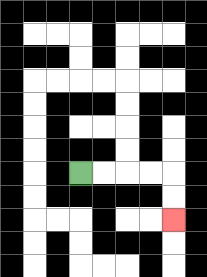{'start': '[3, 7]', 'end': '[7, 9]', 'path_directions': 'R,R,R,R,D,D', 'path_coordinates': '[[3, 7], [4, 7], [5, 7], [6, 7], [7, 7], [7, 8], [7, 9]]'}